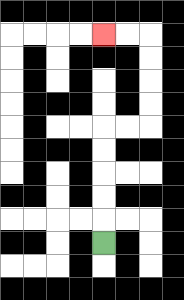{'start': '[4, 10]', 'end': '[4, 1]', 'path_directions': 'U,U,U,U,U,R,R,U,U,U,U,L,L', 'path_coordinates': '[[4, 10], [4, 9], [4, 8], [4, 7], [4, 6], [4, 5], [5, 5], [6, 5], [6, 4], [6, 3], [6, 2], [6, 1], [5, 1], [4, 1]]'}